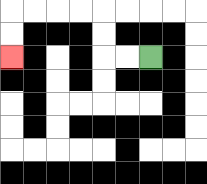{'start': '[6, 2]', 'end': '[0, 2]', 'path_directions': 'L,L,U,U,L,L,L,L,D,D', 'path_coordinates': '[[6, 2], [5, 2], [4, 2], [4, 1], [4, 0], [3, 0], [2, 0], [1, 0], [0, 0], [0, 1], [0, 2]]'}